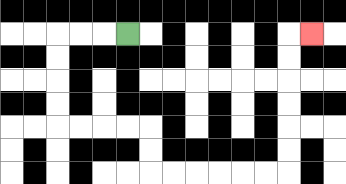{'start': '[5, 1]', 'end': '[13, 1]', 'path_directions': 'L,L,L,D,D,D,D,R,R,R,R,D,D,R,R,R,R,R,R,U,U,U,U,U,U,R', 'path_coordinates': '[[5, 1], [4, 1], [3, 1], [2, 1], [2, 2], [2, 3], [2, 4], [2, 5], [3, 5], [4, 5], [5, 5], [6, 5], [6, 6], [6, 7], [7, 7], [8, 7], [9, 7], [10, 7], [11, 7], [12, 7], [12, 6], [12, 5], [12, 4], [12, 3], [12, 2], [12, 1], [13, 1]]'}